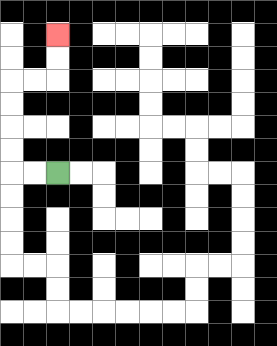{'start': '[2, 7]', 'end': '[2, 1]', 'path_directions': 'L,L,U,U,U,U,R,R,U,U', 'path_coordinates': '[[2, 7], [1, 7], [0, 7], [0, 6], [0, 5], [0, 4], [0, 3], [1, 3], [2, 3], [2, 2], [2, 1]]'}